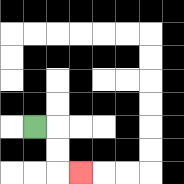{'start': '[1, 5]', 'end': '[3, 7]', 'path_directions': 'R,D,D,R', 'path_coordinates': '[[1, 5], [2, 5], [2, 6], [2, 7], [3, 7]]'}